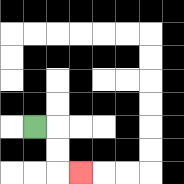{'start': '[1, 5]', 'end': '[3, 7]', 'path_directions': 'R,D,D,R', 'path_coordinates': '[[1, 5], [2, 5], [2, 6], [2, 7], [3, 7]]'}